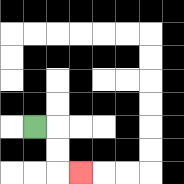{'start': '[1, 5]', 'end': '[3, 7]', 'path_directions': 'R,D,D,R', 'path_coordinates': '[[1, 5], [2, 5], [2, 6], [2, 7], [3, 7]]'}